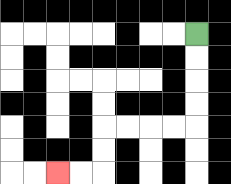{'start': '[8, 1]', 'end': '[2, 7]', 'path_directions': 'D,D,D,D,L,L,L,L,D,D,L,L', 'path_coordinates': '[[8, 1], [8, 2], [8, 3], [8, 4], [8, 5], [7, 5], [6, 5], [5, 5], [4, 5], [4, 6], [4, 7], [3, 7], [2, 7]]'}